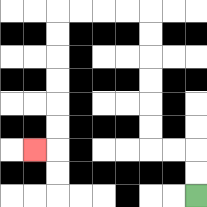{'start': '[8, 8]', 'end': '[1, 6]', 'path_directions': 'U,U,L,L,U,U,U,U,U,U,L,L,L,L,D,D,D,D,D,D,L', 'path_coordinates': '[[8, 8], [8, 7], [8, 6], [7, 6], [6, 6], [6, 5], [6, 4], [6, 3], [6, 2], [6, 1], [6, 0], [5, 0], [4, 0], [3, 0], [2, 0], [2, 1], [2, 2], [2, 3], [2, 4], [2, 5], [2, 6], [1, 6]]'}